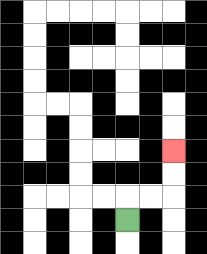{'start': '[5, 9]', 'end': '[7, 6]', 'path_directions': 'U,R,R,U,U', 'path_coordinates': '[[5, 9], [5, 8], [6, 8], [7, 8], [7, 7], [7, 6]]'}